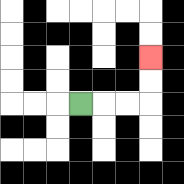{'start': '[3, 4]', 'end': '[6, 2]', 'path_directions': 'R,R,R,U,U', 'path_coordinates': '[[3, 4], [4, 4], [5, 4], [6, 4], [6, 3], [6, 2]]'}